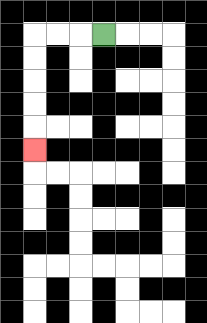{'start': '[4, 1]', 'end': '[1, 6]', 'path_directions': 'L,L,L,D,D,D,D,D', 'path_coordinates': '[[4, 1], [3, 1], [2, 1], [1, 1], [1, 2], [1, 3], [1, 4], [1, 5], [1, 6]]'}